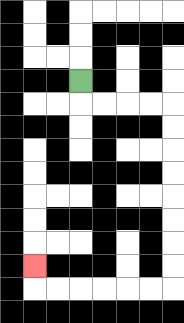{'start': '[3, 3]', 'end': '[1, 11]', 'path_directions': 'D,R,R,R,R,D,D,D,D,D,D,D,D,L,L,L,L,L,L,U', 'path_coordinates': '[[3, 3], [3, 4], [4, 4], [5, 4], [6, 4], [7, 4], [7, 5], [7, 6], [7, 7], [7, 8], [7, 9], [7, 10], [7, 11], [7, 12], [6, 12], [5, 12], [4, 12], [3, 12], [2, 12], [1, 12], [1, 11]]'}